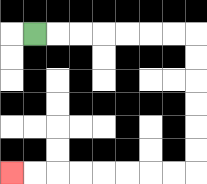{'start': '[1, 1]', 'end': '[0, 7]', 'path_directions': 'R,R,R,R,R,R,R,D,D,D,D,D,D,L,L,L,L,L,L,L,L', 'path_coordinates': '[[1, 1], [2, 1], [3, 1], [4, 1], [5, 1], [6, 1], [7, 1], [8, 1], [8, 2], [8, 3], [8, 4], [8, 5], [8, 6], [8, 7], [7, 7], [6, 7], [5, 7], [4, 7], [3, 7], [2, 7], [1, 7], [0, 7]]'}